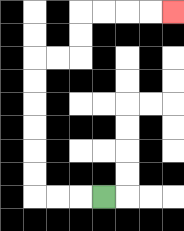{'start': '[4, 8]', 'end': '[7, 0]', 'path_directions': 'L,L,L,U,U,U,U,U,U,R,R,U,U,R,R,R,R', 'path_coordinates': '[[4, 8], [3, 8], [2, 8], [1, 8], [1, 7], [1, 6], [1, 5], [1, 4], [1, 3], [1, 2], [2, 2], [3, 2], [3, 1], [3, 0], [4, 0], [5, 0], [6, 0], [7, 0]]'}